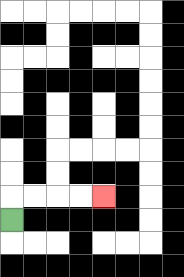{'start': '[0, 9]', 'end': '[4, 8]', 'path_directions': 'U,R,R,R,R', 'path_coordinates': '[[0, 9], [0, 8], [1, 8], [2, 8], [3, 8], [4, 8]]'}